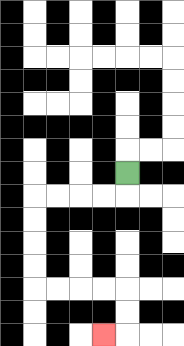{'start': '[5, 7]', 'end': '[4, 14]', 'path_directions': 'D,L,L,L,L,D,D,D,D,R,R,R,R,D,D,L', 'path_coordinates': '[[5, 7], [5, 8], [4, 8], [3, 8], [2, 8], [1, 8], [1, 9], [1, 10], [1, 11], [1, 12], [2, 12], [3, 12], [4, 12], [5, 12], [5, 13], [5, 14], [4, 14]]'}